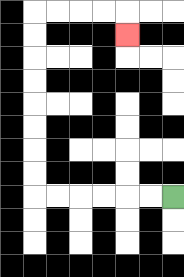{'start': '[7, 8]', 'end': '[5, 1]', 'path_directions': 'L,L,L,L,L,L,U,U,U,U,U,U,U,U,R,R,R,R,D', 'path_coordinates': '[[7, 8], [6, 8], [5, 8], [4, 8], [3, 8], [2, 8], [1, 8], [1, 7], [1, 6], [1, 5], [1, 4], [1, 3], [1, 2], [1, 1], [1, 0], [2, 0], [3, 0], [4, 0], [5, 0], [5, 1]]'}